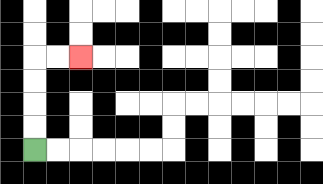{'start': '[1, 6]', 'end': '[3, 2]', 'path_directions': 'U,U,U,U,R,R', 'path_coordinates': '[[1, 6], [1, 5], [1, 4], [1, 3], [1, 2], [2, 2], [3, 2]]'}